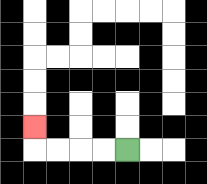{'start': '[5, 6]', 'end': '[1, 5]', 'path_directions': 'L,L,L,L,U', 'path_coordinates': '[[5, 6], [4, 6], [3, 6], [2, 6], [1, 6], [1, 5]]'}